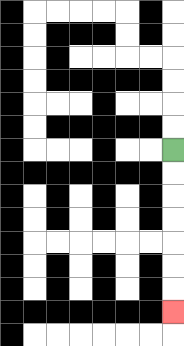{'start': '[7, 6]', 'end': '[7, 13]', 'path_directions': 'D,D,D,D,D,D,D', 'path_coordinates': '[[7, 6], [7, 7], [7, 8], [7, 9], [7, 10], [7, 11], [7, 12], [7, 13]]'}